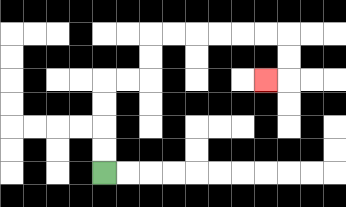{'start': '[4, 7]', 'end': '[11, 3]', 'path_directions': 'U,U,U,U,R,R,U,U,R,R,R,R,R,R,D,D,L', 'path_coordinates': '[[4, 7], [4, 6], [4, 5], [4, 4], [4, 3], [5, 3], [6, 3], [6, 2], [6, 1], [7, 1], [8, 1], [9, 1], [10, 1], [11, 1], [12, 1], [12, 2], [12, 3], [11, 3]]'}